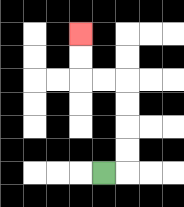{'start': '[4, 7]', 'end': '[3, 1]', 'path_directions': 'R,U,U,U,U,L,L,U,U', 'path_coordinates': '[[4, 7], [5, 7], [5, 6], [5, 5], [5, 4], [5, 3], [4, 3], [3, 3], [3, 2], [3, 1]]'}